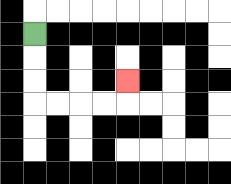{'start': '[1, 1]', 'end': '[5, 3]', 'path_directions': 'D,D,D,R,R,R,R,U', 'path_coordinates': '[[1, 1], [1, 2], [1, 3], [1, 4], [2, 4], [3, 4], [4, 4], [5, 4], [5, 3]]'}